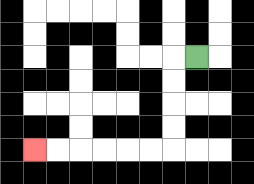{'start': '[8, 2]', 'end': '[1, 6]', 'path_directions': 'L,D,D,D,D,L,L,L,L,L,L', 'path_coordinates': '[[8, 2], [7, 2], [7, 3], [7, 4], [7, 5], [7, 6], [6, 6], [5, 6], [4, 6], [3, 6], [2, 6], [1, 6]]'}